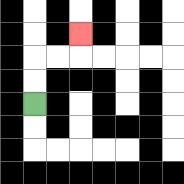{'start': '[1, 4]', 'end': '[3, 1]', 'path_directions': 'U,U,R,R,U', 'path_coordinates': '[[1, 4], [1, 3], [1, 2], [2, 2], [3, 2], [3, 1]]'}